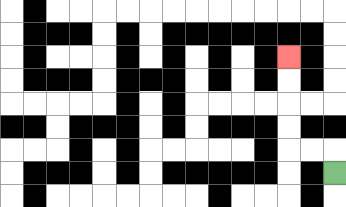{'start': '[14, 7]', 'end': '[12, 2]', 'path_directions': 'U,L,L,U,U,U,U', 'path_coordinates': '[[14, 7], [14, 6], [13, 6], [12, 6], [12, 5], [12, 4], [12, 3], [12, 2]]'}